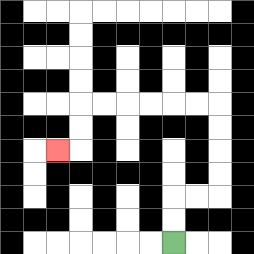{'start': '[7, 10]', 'end': '[2, 6]', 'path_directions': 'U,U,R,R,U,U,U,U,L,L,L,L,L,L,D,D,L', 'path_coordinates': '[[7, 10], [7, 9], [7, 8], [8, 8], [9, 8], [9, 7], [9, 6], [9, 5], [9, 4], [8, 4], [7, 4], [6, 4], [5, 4], [4, 4], [3, 4], [3, 5], [3, 6], [2, 6]]'}